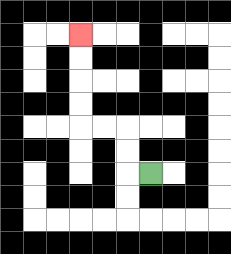{'start': '[6, 7]', 'end': '[3, 1]', 'path_directions': 'L,U,U,L,L,U,U,U,U', 'path_coordinates': '[[6, 7], [5, 7], [5, 6], [5, 5], [4, 5], [3, 5], [3, 4], [3, 3], [3, 2], [3, 1]]'}